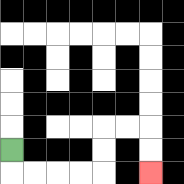{'start': '[0, 6]', 'end': '[6, 7]', 'path_directions': 'D,R,R,R,R,U,U,R,R,D,D', 'path_coordinates': '[[0, 6], [0, 7], [1, 7], [2, 7], [3, 7], [4, 7], [4, 6], [4, 5], [5, 5], [6, 5], [6, 6], [6, 7]]'}